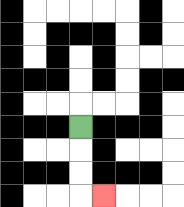{'start': '[3, 5]', 'end': '[4, 8]', 'path_directions': 'D,D,D,R', 'path_coordinates': '[[3, 5], [3, 6], [3, 7], [3, 8], [4, 8]]'}